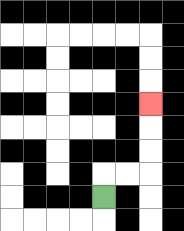{'start': '[4, 8]', 'end': '[6, 4]', 'path_directions': 'U,R,R,U,U,U', 'path_coordinates': '[[4, 8], [4, 7], [5, 7], [6, 7], [6, 6], [6, 5], [6, 4]]'}